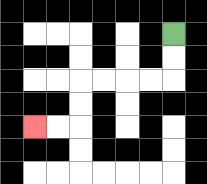{'start': '[7, 1]', 'end': '[1, 5]', 'path_directions': 'D,D,L,L,L,L,D,D,L,L', 'path_coordinates': '[[7, 1], [7, 2], [7, 3], [6, 3], [5, 3], [4, 3], [3, 3], [3, 4], [3, 5], [2, 5], [1, 5]]'}